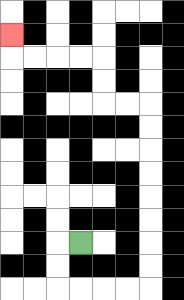{'start': '[3, 10]', 'end': '[0, 1]', 'path_directions': 'L,D,D,R,R,R,R,U,U,U,U,U,U,U,U,L,L,U,U,L,L,L,L,U', 'path_coordinates': '[[3, 10], [2, 10], [2, 11], [2, 12], [3, 12], [4, 12], [5, 12], [6, 12], [6, 11], [6, 10], [6, 9], [6, 8], [6, 7], [6, 6], [6, 5], [6, 4], [5, 4], [4, 4], [4, 3], [4, 2], [3, 2], [2, 2], [1, 2], [0, 2], [0, 1]]'}